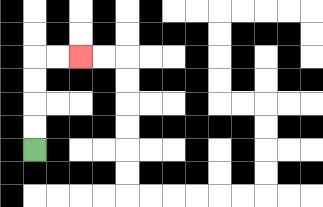{'start': '[1, 6]', 'end': '[3, 2]', 'path_directions': 'U,U,U,U,R,R', 'path_coordinates': '[[1, 6], [1, 5], [1, 4], [1, 3], [1, 2], [2, 2], [3, 2]]'}